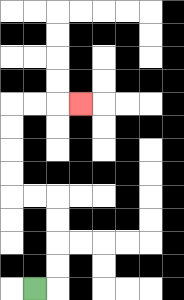{'start': '[1, 12]', 'end': '[3, 4]', 'path_directions': 'R,U,U,U,U,L,L,U,U,U,U,R,R,R', 'path_coordinates': '[[1, 12], [2, 12], [2, 11], [2, 10], [2, 9], [2, 8], [1, 8], [0, 8], [0, 7], [0, 6], [0, 5], [0, 4], [1, 4], [2, 4], [3, 4]]'}